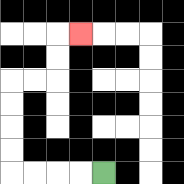{'start': '[4, 7]', 'end': '[3, 1]', 'path_directions': 'L,L,L,L,U,U,U,U,R,R,U,U,R', 'path_coordinates': '[[4, 7], [3, 7], [2, 7], [1, 7], [0, 7], [0, 6], [0, 5], [0, 4], [0, 3], [1, 3], [2, 3], [2, 2], [2, 1], [3, 1]]'}